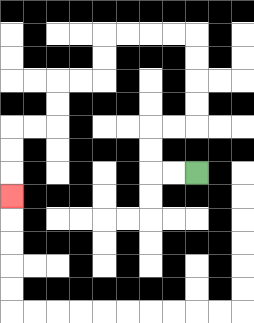{'start': '[8, 7]', 'end': '[0, 8]', 'path_directions': 'L,L,U,U,R,R,U,U,U,U,L,L,L,L,D,D,L,L,D,D,L,L,D,D,D', 'path_coordinates': '[[8, 7], [7, 7], [6, 7], [6, 6], [6, 5], [7, 5], [8, 5], [8, 4], [8, 3], [8, 2], [8, 1], [7, 1], [6, 1], [5, 1], [4, 1], [4, 2], [4, 3], [3, 3], [2, 3], [2, 4], [2, 5], [1, 5], [0, 5], [0, 6], [0, 7], [0, 8]]'}